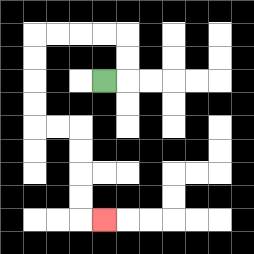{'start': '[4, 3]', 'end': '[4, 9]', 'path_directions': 'R,U,U,L,L,L,L,D,D,D,D,R,R,D,D,D,D,R', 'path_coordinates': '[[4, 3], [5, 3], [5, 2], [5, 1], [4, 1], [3, 1], [2, 1], [1, 1], [1, 2], [1, 3], [1, 4], [1, 5], [2, 5], [3, 5], [3, 6], [3, 7], [3, 8], [3, 9], [4, 9]]'}